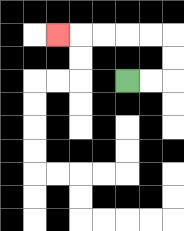{'start': '[5, 3]', 'end': '[2, 1]', 'path_directions': 'R,R,U,U,L,L,L,L,L', 'path_coordinates': '[[5, 3], [6, 3], [7, 3], [7, 2], [7, 1], [6, 1], [5, 1], [4, 1], [3, 1], [2, 1]]'}